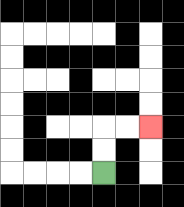{'start': '[4, 7]', 'end': '[6, 5]', 'path_directions': 'U,U,R,R', 'path_coordinates': '[[4, 7], [4, 6], [4, 5], [5, 5], [6, 5]]'}